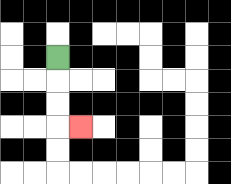{'start': '[2, 2]', 'end': '[3, 5]', 'path_directions': 'D,D,D,R', 'path_coordinates': '[[2, 2], [2, 3], [2, 4], [2, 5], [3, 5]]'}